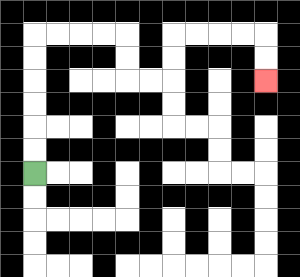{'start': '[1, 7]', 'end': '[11, 3]', 'path_directions': 'U,U,U,U,U,U,R,R,R,R,D,D,R,R,U,U,R,R,R,R,D,D', 'path_coordinates': '[[1, 7], [1, 6], [1, 5], [1, 4], [1, 3], [1, 2], [1, 1], [2, 1], [3, 1], [4, 1], [5, 1], [5, 2], [5, 3], [6, 3], [7, 3], [7, 2], [7, 1], [8, 1], [9, 1], [10, 1], [11, 1], [11, 2], [11, 3]]'}